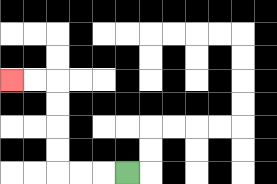{'start': '[5, 7]', 'end': '[0, 3]', 'path_directions': 'L,L,L,U,U,U,U,L,L', 'path_coordinates': '[[5, 7], [4, 7], [3, 7], [2, 7], [2, 6], [2, 5], [2, 4], [2, 3], [1, 3], [0, 3]]'}